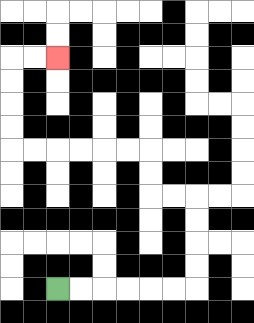{'start': '[2, 12]', 'end': '[2, 2]', 'path_directions': 'R,R,R,R,R,R,U,U,U,U,L,L,U,U,L,L,L,L,L,L,U,U,U,U,R,R', 'path_coordinates': '[[2, 12], [3, 12], [4, 12], [5, 12], [6, 12], [7, 12], [8, 12], [8, 11], [8, 10], [8, 9], [8, 8], [7, 8], [6, 8], [6, 7], [6, 6], [5, 6], [4, 6], [3, 6], [2, 6], [1, 6], [0, 6], [0, 5], [0, 4], [0, 3], [0, 2], [1, 2], [2, 2]]'}